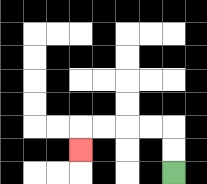{'start': '[7, 7]', 'end': '[3, 6]', 'path_directions': 'U,U,L,L,L,L,D', 'path_coordinates': '[[7, 7], [7, 6], [7, 5], [6, 5], [5, 5], [4, 5], [3, 5], [3, 6]]'}